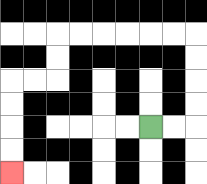{'start': '[6, 5]', 'end': '[0, 7]', 'path_directions': 'R,R,U,U,U,U,L,L,L,L,L,L,D,D,L,L,D,D,D,D', 'path_coordinates': '[[6, 5], [7, 5], [8, 5], [8, 4], [8, 3], [8, 2], [8, 1], [7, 1], [6, 1], [5, 1], [4, 1], [3, 1], [2, 1], [2, 2], [2, 3], [1, 3], [0, 3], [0, 4], [0, 5], [0, 6], [0, 7]]'}